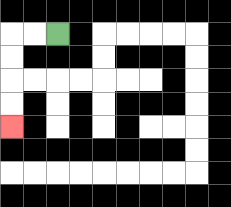{'start': '[2, 1]', 'end': '[0, 5]', 'path_directions': 'L,L,D,D,D,D', 'path_coordinates': '[[2, 1], [1, 1], [0, 1], [0, 2], [0, 3], [0, 4], [0, 5]]'}